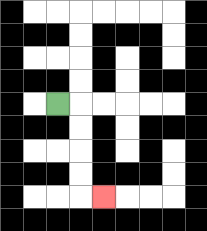{'start': '[2, 4]', 'end': '[4, 8]', 'path_directions': 'R,D,D,D,D,R', 'path_coordinates': '[[2, 4], [3, 4], [3, 5], [3, 6], [3, 7], [3, 8], [4, 8]]'}